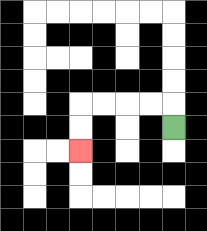{'start': '[7, 5]', 'end': '[3, 6]', 'path_directions': 'U,L,L,L,L,D,D', 'path_coordinates': '[[7, 5], [7, 4], [6, 4], [5, 4], [4, 4], [3, 4], [3, 5], [3, 6]]'}